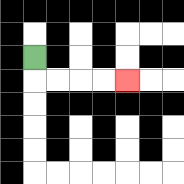{'start': '[1, 2]', 'end': '[5, 3]', 'path_directions': 'D,R,R,R,R', 'path_coordinates': '[[1, 2], [1, 3], [2, 3], [3, 3], [4, 3], [5, 3]]'}